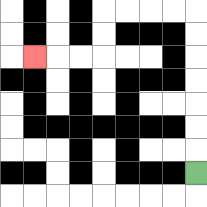{'start': '[8, 7]', 'end': '[1, 2]', 'path_directions': 'U,U,U,U,U,U,U,L,L,L,L,D,D,L,L,L', 'path_coordinates': '[[8, 7], [8, 6], [8, 5], [8, 4], [8, 3], [8, 2], [8, 1], [8, 0], [7, 0], [6, 0], [5, 0], [4, 0], [4, 1], [4, 2], [3, 2], [2, 2], [1, 2]]'}